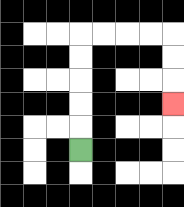{'start': '[3, 6]', 'end': '[7, 4]', 'path_directions': 'U,U,U,U,U,R,R,R,R,D,D,D', 'path_coordinates': '[[3, 6], [3, 5], [3, 4], [3, 3], [3, 2], [3, 1], [4, 1], [5, 1], [6, 1], [7, 1], [7, 2], [7, 3], [7, 4]]'}